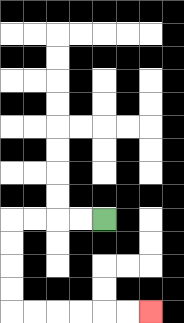{'start': '[4, 9]', 'end': '[6, 13]', 'path_directions': 'L,L,L,L,D,D,D,D,R,R,R,R,R,R', 'path_coordinates': '[[4, 9], [3, 9], [2, 9], [1, 9], [0, 9], [0, 10], [0, 11], [0, 12], [0, 13], [1, 13], [2, 13], [3, 13], [4, 13], [5, 13], [6, 13]]'}